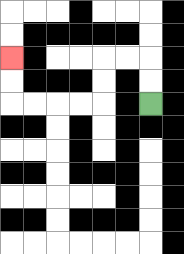{'start': '[6, 4]', 'end': '[0, 2]', 'path_directions': 'U,U,L,L,D,D,L,L,L,L,U,U', 'path_coordinates': '[[6, 4], [6, 3], [6, 2], [5, 2], [4, 2], [4, 3], [4, 4], [3, 4], [2, 4], [1, 4], [0, 4], [0, 3], [0, 2]]'}